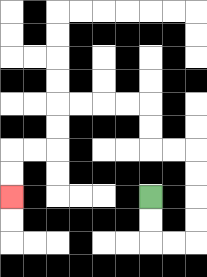{'start': '[6, 8]', 'end': '[0, 8]', 'path_directions': 'D,D,R,R,U,U,U,U,L,L,U,U,L,L,L,L,D,D,L,L,D,D', 'path_coordinates': '[[6, 8], [6, 9], [6, 10], [7, 10], [8, 10], [8, 9], [8, 8], [8, 7], [8, 6], [7, 6], [6, 6], [6, 5], [6, 4], [5, 4], [4, 4], [3, 4], [2, 4], [2, 5], [2, 6], [1, 6], [0, 6], [0, 7], [0, 8]]'}